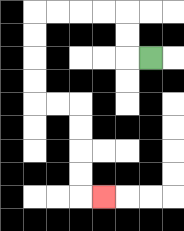{'start': '[6, 2]', 'end': '[4, 8]', 'path_directions': 'L,U,U,L,L,L,L,D,D,D,D,R,R,D,D,D,D,R', 'path_coordinates': '[[6, 2], [5, 2], [5, 1], [5, 0], [4, 0], [3, 0], [2, 0], [1, 0], [1, 1], [1, 2], [1, 3], [1, 4], [2, 4], [3, 4], [3, 5], [3, 6], [3, 7], [3, 8], [4, 8]]'}